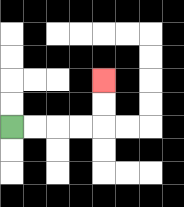{'start': '[0, 5]', 'end': '[4, 3]', 'path_directions': 'R,R,R,R,U,U', 'path_coordinates': '[[0, 5], [1, 5], [2, 5], [3, 5], [4, 5], [4, 4], [4, 3]]'}